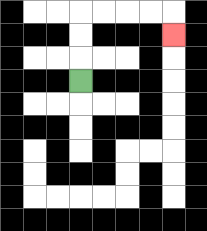{'start': '[3, 3]', 'end': '[7, 1]', 'path_directions': 'U,U,U,R,R,R,R,D', 'path_coordinates': '[[3, 3], [3, 2], [3, 1], [3, 0], [4, 0], [5, 0], [6, 0], [7, 0], [7, 1]]'}